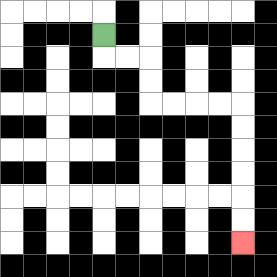{'start': '[4, 1]', 'end': '[10, 10]', 'path_directions': 'D,R,R,D,D,R,R,R,R,D,D,D,D,D,D', 'path_coordinates': '[[4, 1], [4, 2], [5, 2], [6, 2], [6, 3], [6, 4], [7, 4], [8, 4], [9, 4], [10, 4], [10, 5], [10, 6], [10, 7], [10, 8], [10, 9], [10, 10]]'}